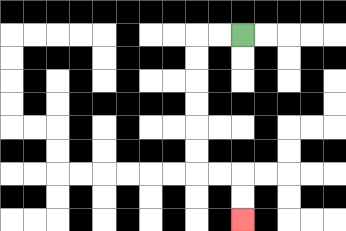{'start': '[10, 1]', 'end': '[10, 9]', 'path_directions': 'L,L,D,D,D,D,D,D,R,R,D,D', 'path_coordinates': '[[10, 1], [9, 1], [8, 1], [8, 2], [8, 3], [8, 4], [8, 5], [8, 6], [8, 7], [9, 7], [10, 7], [10, 8], [10, 9]]'}